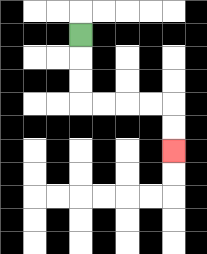{'start': '[3, 1]', 'end': '[7, 6]', 'path_directions': 'D,D,D,R,R,R,R,D,D', 'path_coordinates': '[[3, 1], [3, 2], [3, 3], [3, 4], [4, 4], [5, 4], [6, 4], [7, 4], [7, 5], [7, 6]]'}